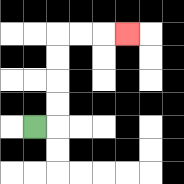{'start': '[1, 5]', 'end': '[5, 1]', 'path_directions': 'R,U,U,U,U,R,R,R', 'path_coordinates': '[[1, 5], [2, 5], [2, 4], [2, 3], [2, 2], [2, 1], [3, 1], [4, 1], [5, 1]]'}